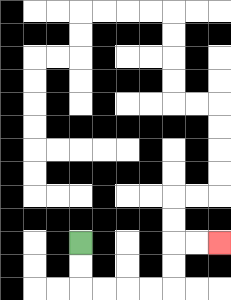{'start': '[3, 10]', 'end': '[9, 10]', 'path_directions': 'D,D,R,R,R,R,U,U,R,R', 'path_coordinates': '[[3, 10], [3, 11], [3, 12], [4, 12], [5, 12], [6, 12], [7, 12], [7, 11], [7, 10], [8, 10], [9, 10]]'}